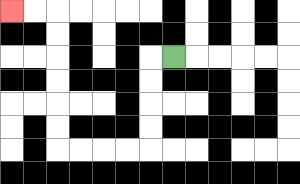{'start': '[7, 2]', 'end': '[0, 0]', 'path_directions': 'L,D,D,D,D,L,L,L,L,U,U,U,U,U,U,L,L', 'path_coordinates': '[[7, 2], [6, 2], [6, 3], [6, 4], [6, 5], [6, 6], [5, 6], [4, 6], [3, 6], [2, 6], [2, 5], [2, 4], [2, 3], [2, 2], [2, 1], [2, 0], [1, 0], [0, 0]]'}